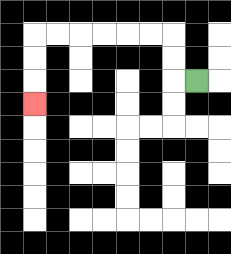{'start': '[8, 3]', 'end': '[1, 4]', 'path_directions': 'L,U,U,L,L,L,L,L,L,D,D,D', 'path_coordinates': '[[8, 3], [7, 3], [7, 2], [7, 1], [6, 1], [5, 1], [4, 1], [3, 1], [2, 1], [1, 1], [1, 2], [1, 3], [1, 4]]'}